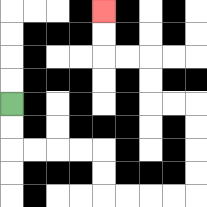{'start': '[0, 4]', 'end': '[4, 0]', 'path_directions': 'D,D,R,R,R,R,D,D,R,R,R,R,U,U,U,U,L,L,U,U,L,L,U,U', 'path_coordinates': '[[0, 4], [0, 5], [0, 6], [1, 6], [2, 6], [3, 6], [4, 6], [4, 7], [4, 8], [5, 8], [6, 8], [7, 8], [8, 8], [8, 7], [8, 6], [8, 5], [8, 4], [7, 4], [6, 4], [6, 3], [6, 2], [5, 2], [4, 2], [4, 1], [4, 0]]'}